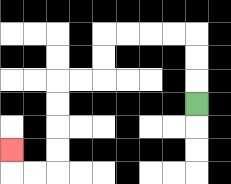{'start': '[8, 4]', 'end': '[0, 6]', 'path_directions': 'U,U,U,L,L,L,L,D,D,L,L,D,D,D,D,L,L,U', 'path_coordinates': '[[8, 4], [8, 3], [8, 2], [8, 1], [7, 1], [6, 1], [5, 1], [4, 1], [4, 2], [4, 3], [3, 3], [2, 3], [2, 4], [2, 5], [2, 6], [2, 7], [1, 7], [0, 7], [0, 6]]'}